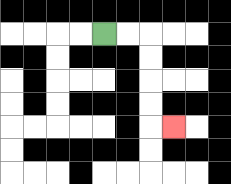{'start': '[4, 1]', 'end': '[7, 5]', 'path_directions': 'R,R,D,D,D,D,R', 'path_coordinates': '[[4, 1], [5, 1], [6, 1], [6, 2], [6, 3], [6, 4], [6, 5], [7, 5]]'}